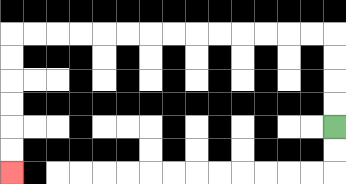{'start': '[14, 5]', 'end': '[0, 7]', 'path_directions': 'U,U,U,U,L,L,L,L,L,L,L,L,L,L,L,L,L,L,D,D,D,D,D,D', 'path_coordinates': '[[14, 5], [14, 4], [14, 3], [14, 2], [14, 1], [13, 1], [12, 1], [11, 1], [10, 1], [9, 1], [8, 1], [7, 1], [6, 1], [5, 1], [4, 1], [3, 1], [2, 1], [1, 1], [0, 1], [0, 2], [0, 3], [0, 4], [0, 5], [0, 6], [0, 7]]'}